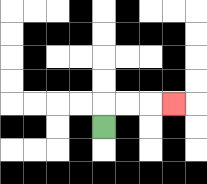{'start': '[4, 5]', 'end': '[7, 4]', 'path_directions': 'U,R,R,R', 'path_coordinates': '[[4, 5], [4, 4], [5, 4], [6, 4], [7, 4]]'}